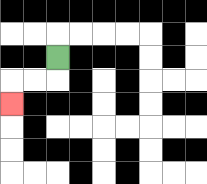{'start': '[2, 2]', 'end': '[0, 4]', 'path_directions': 'D,L,L,D', 'path_coordinates': '[[2, 2], [2, 3], [1, 3], [0, 3], [0, 4]]'}